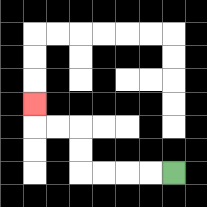{'start': '[7, 7]', 'end': '[1, 4]', 'path_directions': 'L,L,L,L,U,U,L,L,U', 'path_coordinates': '[[7, 7], [6, 7], [5, 7], [4, 7], [3, 7], [3, 6], [3, 5], [2, 5], [1, 5], [1, 4]]'}